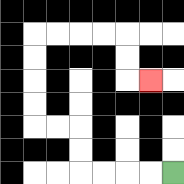{'start': '[7, 7]', 'end': '[6, 3]', 'path_directions': 'L,L,L,L,U,U,L,L,U,U,U,U,R,R,R,R,D,D,R', 'path_coordinates': '[[7, 7], [6, 7], [5, 7], [4, 7], [3, 7], [3, 6], [3, 5], [2, 5], [1, 5], [1, 4], [1, 3], [1, 2], [1, 1], [2, 1], [3, 1], [4, 1], [5, 1], [5, 2], [5, 3], [6, 3]]'}